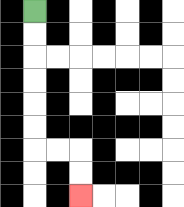{'start': '[1, 0]', 'end': '[3, 8]', 'path_directions': 'D,D,D,D,D,D,R,R,D,D', 'path_coordinates': '[[1, 0], [1, 1], [1, 2], [1, 3], [1, 4], [1, 5], [1, 6], [2, 6], [3, 6], [3, 7], [3, 8]]'}